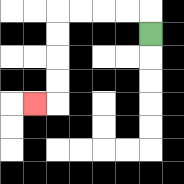{'start': '[6, 1]', 'end': '[1, 4]', 'path_directions': 'U,L,L,L,L,D,D,D,D,L', 'path_coordinates': '[[6, 1], [6, 0], [5, 0], [4, 0], [3, 0], [2, 0], [2, 1], [2, 2], [2, 3], [2, 4], [1, 4]]'}